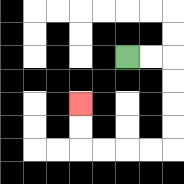{'start': '[5, 2]', 'end': '[3, 4]', 'path_directions': 'R,R,D,D,D,D,L,L,L,L,U,U', 'path_coordinates': '[[5, 2], [6, 2], [7, 2], [7, 3], [7, 4], [7, 5], [7, 6], [6, 6], [5, 6], [4, 6], [3, 6], [3, 5], [3, 4]]'}